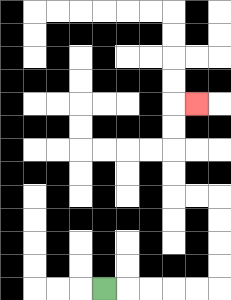{'start': '[4, 12]', 'end': '[8, 4]', 'path_directions': 'R,R,R,R,R,U,U,U,U,L,L,U,U,U,U,R', 'path_coordinates': '[[4, 12], [5, 12], [6, 12], [7, 12], [8, 12], [9, 12], [9, 11], [9, 10], [9, 9], [9, 8], [8, 8], [7, 8], [7, 7], [7, 6], [7, 5], [7, 4], [8, 4]]'}